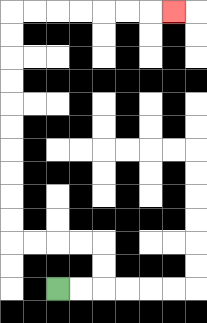{'start': '[2, 12]', 'end': '[7, 0]', 'path_directions': 'R,R,U,U,L,L,L,L,U,U,U,U,U,U,U,U,U,U,R,R,R,R,R,R,R', 'path_coordinates': '[[2, 12], [3, 12], [4, 12], [4, 11], [4, 10], [3, 10], [2, 10], [1, 10], [0, 10], [0, 9], [0, 8], [0, 7], [0, 6], [0, 5], [0, 4], [0, 3], [0, 2], [0, 1], [0, 0], [1, 0], [2, 0], [3, 0], [4, 0], [5, 0], [6, 0], [7, 0]]'}